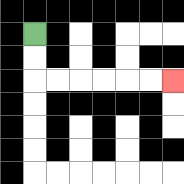{'start': '[1, 1]', 'end': '[7, 3]', 'path_directions': 'D,D,R,R,R,R,R,R', 'path_coordinates': '[[1, 1], [1, 2], [1, 3], [2, 3], [3, 3], [4, 3], [5, 3], [6, 3], [7, 3]]'}